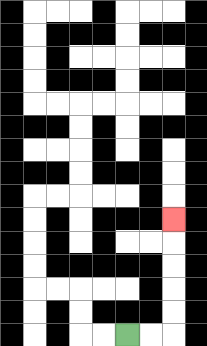{'start': '[5, 14]', 'end': '[7, 9]', 'path_directions': 'R,R,U,U,U,U,U', 'path_coordinates': '[[5, 14], [6, 14], [7, 14], [7, 13], [7, 12], [7, 11], [7, 10], [7, 9]]'}